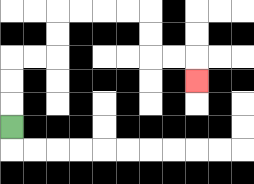{'start': '[0, 5]', 'end': '[8, 3]', 'path_directions': 'U,U,U,R,R,U,U,R,R,R,R,D,D,R,R,D', 'path_coordinates': '[[0, 5], [0, 4], [0, 3], [0, 2], [1, 2], [2, 2], [2, 1], [2, 0], [3, 0], [4, 0], [5, 0], [6, 0], [6, 1], [6, 2], [7, 2], [8, 2], [8, 3]]'}